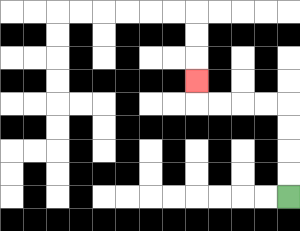{'start': '[12, 8]', 'end': '[8, 3]', 'path_directions': 'U,U,U,U,L,L,L,L,U', 'path_coordinates': '[[12, 8], [12, 7], [12, 6], [12, 5], [12, 4], [11, 4], [10, 4], [9, 4], [8, 4], [8, 3]]'}